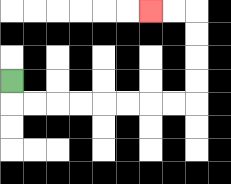{'start': '[0, 3]', 'end': '[6, 0]', 'path_directions': 'D,R,R,R,R,R,R,R,R,U,U,U,U,L,L', 'path_coordinates': '[[0, 3], [0, 4], [1, 4], [2, 4], [3, 4], [4, 4], [5, 4], [6, 4], [7, 4], [8, 4], [8, 3], [8, 2], [8, 1], [8, 0], [7, 0], [6, 0]]'}